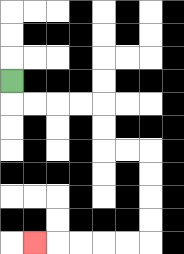{'start': '[0, 3]', 'end': '[1, 10]', 'path_directions': 'D,R,R,R,R,D,D,R,R,D,D,D,D,L,L,L,L,L', 'path_coordinates': '[[0, 3], [0, 4], [1, 4], [2, 4], [3, 4], [4, 4], [4, 5], [4, 6], [5, 6], [6, 6], [6, 7], [6, 8], [6, 9], [6, 10], [5, 10], [4, 10], [3, 10], [2, 10], [1, 10]]'}